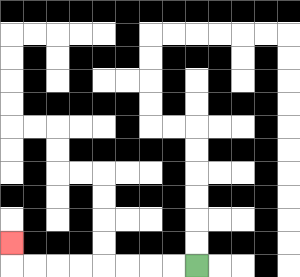{'start': '[8, 11]', 'end': '[0, 10]', 'path_directions': 'L,L,L,L,L,L,L,L,U', 'path_coordinates': '[[8, 11], [7, 11], [6, 11], [5, 11], [4, 11], [3, 11], [2, 11], [1, 11], [0, 11], [0, 10]]'}